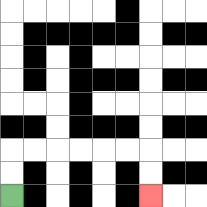{'start': '[0, 8]', 'end': '[6, 8]', 'path_directions': 'U,U,R,R,R,R,R,R,D,D', 'path_coordinates': '[[0, 8], [0, 7], [0, 6], [1, 6], [2, 6], [3, 6], [4, 6], [5, 6], [6, 6], [6, 7], [6, 8]]'}